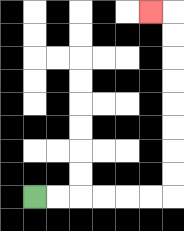{'start': '[1, 8]', 'end': '[6, 0]', 'path_directions': 'R,R,R,R,R,R,U,U,U,U,U,U,U,U,L', 'path_coordinates': '[[1, 8], [2, 8], [3, 8], [4, 8], [5, 8], [6, 8], [7, 8], [7, 7], [7, 6], [7, 5], [7, 4], [7, 3], [7, 2], [7, 1], [7, 0], [6, 0]]'}